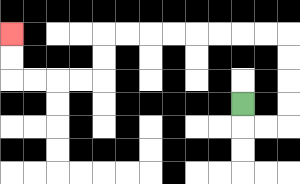{'start': '[10, 4]', 'end': '[0, 1]', 'path_directions': 'D,R,R,U,U,U,U,L,L,L,L,L,L,L,L,D,D,L,L,L,L,U,U', 'path_coordinates': '[[10, 4], [10, 5], [11, 5], [12, 5], [12, 4], [12, 3], [12, 2], [12, 1], [11, 1], [10, 1], [9, 1], [8, 1], [7, 1], [6, 1], [5, 1], [4, 1], [4, 2], [4, 3], [3, 3], [2, 3], [1, 3], [0, 3], [0, 2], [0, 1]]'}